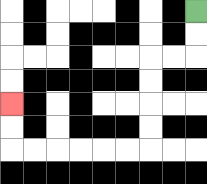{'start': '[8, 0]', 'end': '[0, 4]', 'path_directions': 'D,D,L,L,D,D,D,D,L,L,L,L,L,L,U,U', 'path_coordinates': '[[8, 0], [8, 1], [8, 2], [7, 2], [6, 2], [6, 3], [6, 4], [6, 5], [6, 6], [5, 6], [4, 6], [3, 6], [2, 6], [1, 6], [0, 6], [0, 5], [0, 4]]'}